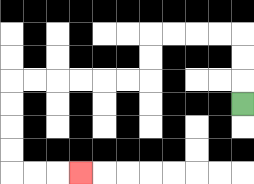{'start': '[10, 4]', 'end': '[3, 7]', 'path_directions': 'U,U,U,L,L,L,L,D,D,L,L,L,L,L,L,D,D,D,D,R,R,R', 'path_coordinates': '[[10, 4], [10, 3], [10, 2], [10, 1], [9, 1], [8, 1], [7, 1], [6, 1], [6, 2], [6, 3], [5, 3], [4, 3], [3, 3], [2, 3], [1, 3], [0, 3], [0, 4], [0, 5], [0, 6], [0, 7], [1, 7], [2, 7], [3, 7]]'}